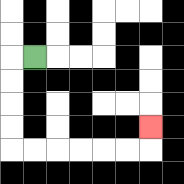{'start': '[1, 2]', 'end': '[6, 5]', 'path_directions': 'L,D,D,D,D,R,R,R,R,R,R,U', 'path_coordinates': '[[1, 2], [0, 2], [0, 3], [0, 4], [0, 5], [0, 6], [1, 6], [2, 6], [3, 6], [4, 6], [5, 6], [6, 6], [6, 5]]'}